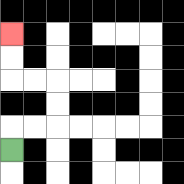{'start': '[0, 6]', 'end': '[0, 1]', 'path_directions': 'U,R,R,U,U,L,L,U,U', 'path_coordinates': '[[0, 6], [0, 5], [1, 5], [2, 5], [2, 4], [2, 3], [1, 3], [0, 3], [0, 2], [0, 1]]'}